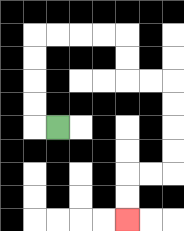{'start': '[2, 5]', 'end': '[5, 9]', 'path_directions': 'L,U,U,U,U,R,R,R,R,D,D,R,R,D,D,D,D,L,L,D,D', 'path_coordinates': '[[2, 5], [1, 5], [1, 4], [1, 3], [1, 2], [1, 1], [2, 1], [3, 1], [4, 1], [5, 1], [5, 2], [5, 3], [6, 3], [7, 3], [7, 4], [7, 5], [7, 6], [7, 7], [6, 7], [5, 7], [5, 8], [5, 9]]'}